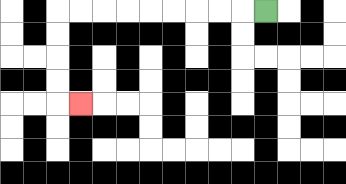{'start': '[11, 0]', 'end': '[3, 4]', 'path_directions': 'L,L,L,L,L,L,L,L,L,D,D,D,D,R', 'path_coordinates': '[[11, 0], [10, 0], [9, 0], [8, 0], [7, 0], [6, 0], [5, 0], [4, 0], [3, 0], [2, 0], [2, 1], [2, 2], [2, 3], [2, 4], [3, 4]]'}